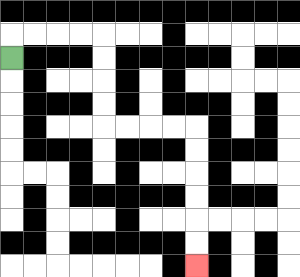{'start': '[0, 2]', 'end': '[8, 11]', 'path_directions': 'U,R,R,R,R,D,D,D,D,R,R,R,R,D,D,D,D,D,D', 'path_coordinates': '[[0, 2], [0, 1], [1, 1], [2, 1], [3, 1], [4, 1], [4, 2], [4, 3], [4, 4], [4, 5], [5, 5], [6, 5], [7, 5], [8, 5], [8, 6], [8, 7], [8, 8], [8, 9], [8, 10], [8, 11]]'}